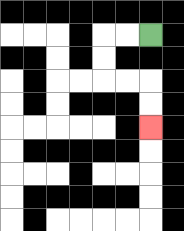{'start': '[6, 1]', 'end': '[6, 5]', 'path_directions': 'L,L,D,D,R,R,D,D', 'path_coordinates': '[[6, 1], [5, 1], [4, 1], [4, 2], [4, 3], [5, 3], [6, 3], [6, 4], [6, 5]]'}